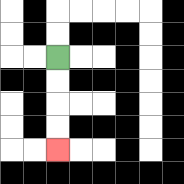{'start': '[2, 2]', 'end': '[2, 6]', 'path_directions': 'D,D,D,D', 'path_coordinates': '[[2, 2], [2, 3], [2, 4], [2, 5], [2, 6]]'}